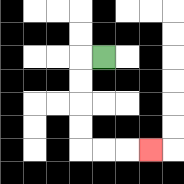{'start': '[4, 2]', 'end': '[6, 6]', 'path_directions': 'L,D,D,D,D,R,R,R', 'path_coordinates': '[[4, 2], [3, 2], [3, 3], [3, 4], [3, 5], [3, 6], [4, 6], [5, 6], [6, 6]]'}